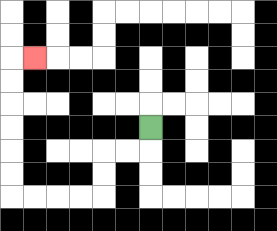{'start': '[6, 5]', 'end': '[1, 2]', 'path_directions': 'D,L,L,D,D,L,L,L,L,U,U,U,U,U,U,R', 'path_coordinates': '[[6, 5], [6, 6], [5, 6], [4, 6], [4, 7], [4, 8], [3, 8], [2, 8], [1, 8], [0, 8], [0, 7], [0, 6], [0, 5], [0, 4], [0, 3], [0, 2], [1, 2]]'}